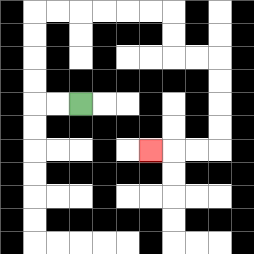{'start': '[3, 4]', 'end': '[6, 6]', 'path_directions': 'L,L,U,U,U,U,R,R,R,R,R,R,D,D,R,R,D,D,D,D,L,L,L', 'path_coordinates': '[[3, 4], [2, 4], [1, 4], [1, 3], [1, 2], [1, 1], [1, 0], [2, 0], [3, 0], [4, 0], [5, 0], [6, 0], [7, 0], [7, 1], [7, 2], [8, 2], [9, 2], [9, 3], [9, 4], [9, 5], [9, 6], [8, 6], [7, 6], [6, 6]]'}